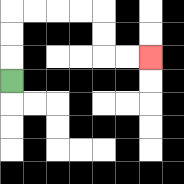{'start': '[0, 3]', 'end': '[6, 2]', 'path_directions': 'U,U,U,R,R,R,R,D,D,R,R', 'path_coordinates': '[[0, 3], [0, 2], [0, 1], [0, 0], [1, 0], [2, 0], [3, 0], [4, 0], [4, 1], [4, 2], [5, 2], [6, 2]]'}